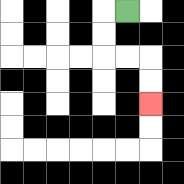{'start': '[5, 0]', 'end': '[6, 4]', 'path_directions': 'L,D,D,R,R,D,D', 'path_coordinates': '[[5, 0], [4, 0], [4, 1], [4, 2], [5, 2], [6, 2], [6, 3], [6, 4]]'}